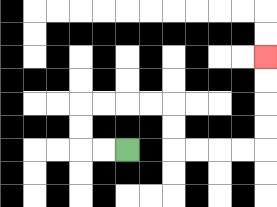{'start': '[5, 6]', 'end': '[11, 2]', 'path_directions': 'L,L,U,U,R,R,R,R,D,D,R,R,R,R,U,U,U,U', 'path_coordinates': '[[5, 6], [4, 6], [3, 6], [3, 5], [3, 4], [4, 4], [5, 4], [6, 4], [7, 4], [7, 5], [7, 6], [8, 6], [9, 6], [10, 6], [11, 6], [11, 5], [11, 4], [11, 3], [11, 2]]'}